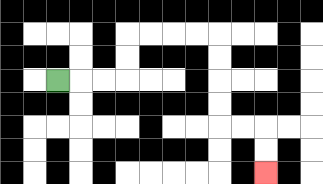{'start': '[2, 3]', 'end': '[11, 7]', 'path_directions': 'R,R,R,U,U,R,R,R,R,D,D,D,D,R,R,D,D', 'path_coordinates': '[[2, 3], [3, 3], [4, 3], [5, 3], [5, 2], [5, 1], [6, 1], [7, 1], [8, 1], [9, 1], [9, 2], [9, 3], [9, 4], [9, 5], [10, 5], [11, 5], [11, 6], [11, 7]]'}